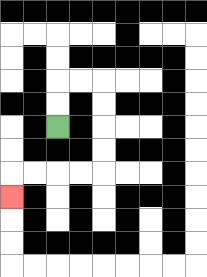{'start': '[2, 5]', 'end': '[0, 8]', 'path_directions': 'U,U,R,R,D,D,D,D,L,L,L,L,D', 'path_coordinates': '[[2, 5], [2, 4], [2, 3], [3, 3], [4, 3], [4, 4], [4, 5], [4, 6], [4, 7], [3, 7], [2, 7], [1, 7], [0, 7], [0, 8]]'}